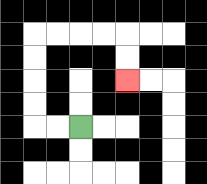{'start': '[3, 5]', 'end': '[5, 3]', 'path_directions': 'L,L,U,U,U,U,R,R,R,R,D,D', 'path_coordinates': '[[3, 5], [2, 5], [1, 5], [1, 4], [1, 3], [1, 2], [1, 1], [2, 1], [3, 1], [4, 1], [5, 1], [5, 2], [5, 3]]'}